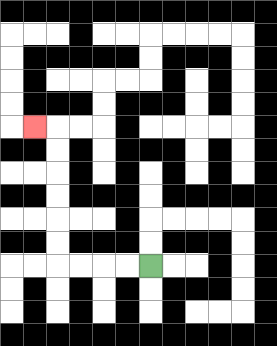{'start': '[6, 11]', 'end': '[1, 5]', 'path_directions': 'L,L,L,L,U,U,U,U,U,U,L', 'path_coordinates': '[[6, 11], [5, 11], [4, 11], [3, 11], [2, 11], [2, 10], [2, 9], [2, 8], [2, 7], [2, 6], [2, 5], [1, 5]]'}